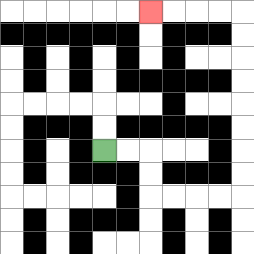{'start': '[4, 6]', 'end': '[6, 0]', 'path_directions': 'R,R,D,D,R,R,R,R,U,U,U,U,U,U,U,U,L,L,L,L', 'path_coordinates': '[[4, 6], [5, 6], [6, 6], [6, 7], [6, 8], [7, 8], [8, 8], [9, 8], [10, 8], [10, 7], [10, 6], [10, 5], [10, 4], [10, 3], [10, 2], [10, 1], [10, 0], [9, 0], [8, 0], [7, 0], [6, 0]]'}